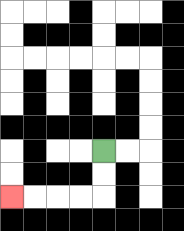{'start': '[4, 6]', 'end': '[0, 8]', 'path_directions': 'D,D,L,L,L,L', 'path_coordinates': '[[4, 6], [4, 7], [4, 8], [3, 8], [2, 8], [1, 8], [0, 8]]'}